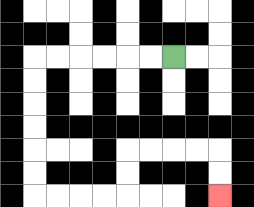{'start': '[7, 2]', 'end': '[9, 8]', 'path_directions': 'L,L,L,L,L,L,D,D,D,D,D,D,R,R,R,R,U,U,R,R,R,R,D,D', 'path_coordinates': '[[7, 2], [6, 2], [5, 2], [4, 2], [3, 2], [2, 2], [1, 2], [1, 3], [1, 4], [1, 5], [1, 6], [1, 7], [1, 8], [2, 8], [3, 8], [4, 8], [5, 8], [5, 7], [5, 6], [6, 6], [7, 6], [8, 6], [9, 6], [9, 7], [9, 8]]'}